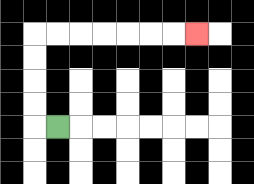{'start': '[2, 5]', 'end': '[8, 1]', 'path_directions': 'L,U,U,U,U,R,R,R,R,R,R,R', 'path_coordinates': '[[2, 5], [1, 5], [1, 4], [1, 3], [1, 2], [1, 1], [2, 1], [3, 1], [4, 1], [5, 1], [6, 1], [7, 1], [8, 1]]'}